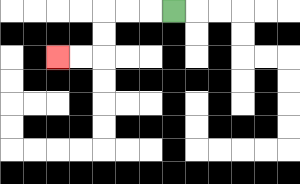{'start': '[7, 0]', 'end': '[2, 2]', 'path_directions': 'L,L,L,D,D,L,L', 'path_coordinates': '[[7, 0], [6, 0], [5, 0], [4, 0], [4, 1], [4, 2], [3, 2], [2, 2]]'}